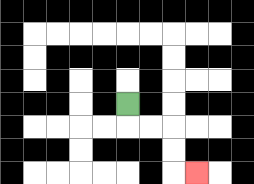{'start': '[5, 4]', 'end': '[8, 7]', 'path_directions': 'D,R,R,D,D,R', 'path_coordinates': '[[5, 4], [5, 5], [6, 5], [7, 5], [7, 6], [7, 7], [8, 7]]'}